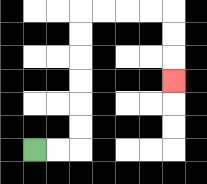{'start': '[1, 6]', 'end': '[7, 3]', 'path_directions': 'R,R,U,U,U,U,U,U,R,R,R,R,D,D,D', 'path_coordinates': '[[1, 6], [2, 6], [3, 6], [3, 5], [3, 4], [3, 3], [3, 2], [3, 1], [3, 0], [4, 0], [5, 0], [6, 0], [7, 0], [7, 1], [7, 2], [7, 3]]'}